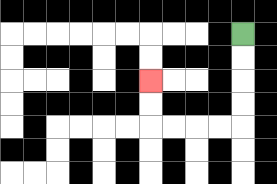{'start': '[10, 1]', 'end': '[6, 3]', 'path_directions': 'D,D,D,D,L,L,L,L,U,U', 'path_coordinates': '[[10, 1], [10, 2], [10, 3], [10, 4], [10, 5], [9, 5], [8, 5], [7, 5], [6, 5], [6, 4], [6, 3]]'}